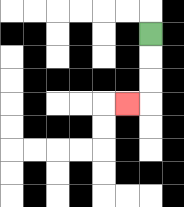{'start': '[6, 1]', 'end': '[5, 4]', 'path_directions': 'D,D,D,L', 'path_coordinates': '[[6, 1], [6, 2], [6, 3], [6, 4], [5, 4]]'}